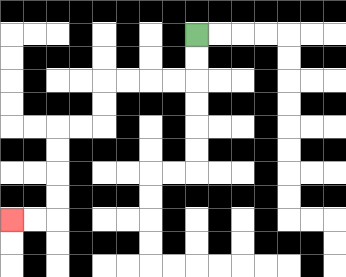{'start': '[8, 1]', 'end': '[0, 9]', 'path_directions': 'D,D,L,L,L,L,D,D,L,L,D,D,D,D,L,L', 'path_coordinates': '[[8, 1], [8, 2], [8, 3], [7, 3], [6, 3], [5, 3], [4, 3], [4, 4], [4, 5], [3, 5], [2, 5], [2, 6], [2, 7], [2, 8], [2, 9], [1, 9], [0, 9]]'}